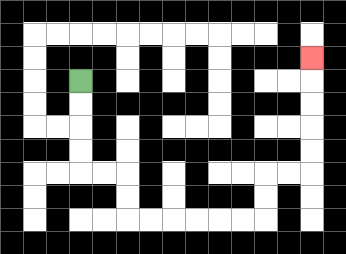{'start': '[3, 3]', 'end': '[13, 2]', 'path_directions': 'D,D,D,D,R,R,D,D,R,R,R,R,R,R,U,U,R,R,U,U,U,U,U', 'path_coordinates': '[[3, 3], [3, 4], [3, 5], [3, 6], [3, 7], [4, 7], [5, 7], [5, 8], [5, 9], [6, 9], [7, 9], [8, 9], [9, 9], [10, 9], [11, 9], [11, 8], [11, 7], [12, 7], [13, 7], [13, 6], [13, 5], [13, 4], [13, 3], [13, 2]]'}